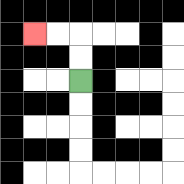{'start': '[3, 3]', 'end': '[1, 1]', 'path_directions': 'U,U,L,L', 'path_coordinates': '[[3, 3], [3, 2], [3, 1], [2, 1], [1, 1]]'}